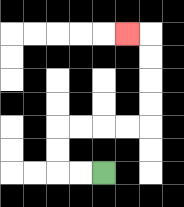{'start': '[4, 7]', 'end': '[5, 1]', 'path_directions': 'L,L,U,U,R,R,R,R,U,U,U,U,L', 'path_coordinates': '[[4, 7], [3, 7], [2, 7], [2, 6], [2, 5], [3, 5], [4, 5], [5, 5], [6, 5], [6, 4], [6, 3], [6, 2], [6, 1], [5, 1]]'}